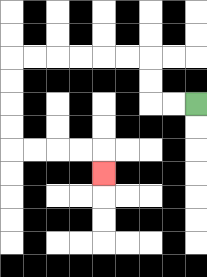{'start': '[8, 4]', 'end': '[4, 7]', 'path_directions': 'L,L,U,U,L,L,L,L,L,L,D,D,D,D,R,R,R,R,D', 'path_coordinates': '[[8, 4], [7, 4], [6, 4], [6, 3], [6, 2], [5, 2], [4, 2], [3, 2], [2, 2], [1, 2], [0, 2], [0, 3], [0, 4], [0, 5], [0, 6], [1, 6], [2, 6], [3, 6], [4, 6], [4, 7]]'}